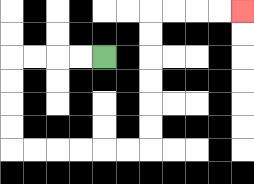{'start': '[4, 2]', 'end': '[10, 0]', 'path_directions': 'L,L,L,L,D,D,D,D,R,R,R,R,R,R,U,U,U,U,U,U,R,R,R,R', 'path_coordinates': '[[4, 2], [3, 2], [2, 2], [1, 2], [0, 2], [0, 3], [0, 4], [0, 5], [0, 6], [1, 6], [2, 6], [3, 6], [4, 6], [5, 6], [6, 6], [6, 5], [6, 4], [6, 3], [6, 2], [6, 1], [6, 0], [7, 0], [8, 0], [9, 0], [10, 0]]'}